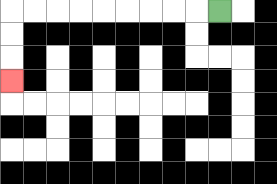{'start': '[9, 0]', 'end': '[0, 3]', 'path_directions': 'L,L,L,L,L,L,L,L,L,D,D,D', 'path_coordinates': '[[9, 0], [8, 0], [7, 0], [6, 0], [5, 0], [4, 0], [3, 0], [2, 0], [1, 0], [0, 0], [0, 1], [0, 2], [0, 3]]'}